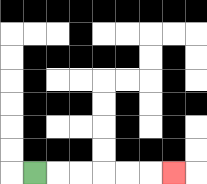{'start': '[1, 7]', 'end': '[7, 7]', 'path_directions': 'R,R,R,R,R,R', 'path_coordinates': '[[1, 7], [2, 7], [3, 7], [4, 7], [5, 7], [6, 7], [7, 7]]'}